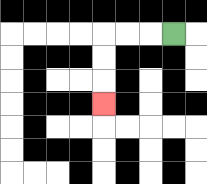{'start': '[7, 1]', 'end': '[4, 4]', 'path_directions': 'L,L,L,D,D,D', 'path_coordinates': '[[7, 1], [6, 1], [5, 1], [4, 1], [4, 2], [4, 3], [4, 4]]'}